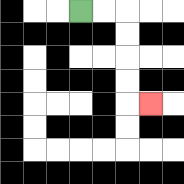{'start': '[3, 0]', 'end': '[6, 4]', 'path_directions': 'R,R,D,D,D,D,R', 'path_coordinates': '[[3, 0], [4, 0], [5, 0], [5, 1], [5, 2], [5, 3], [5, 4], [6, 4]]'}